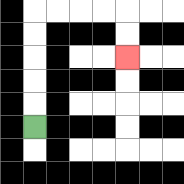{'start': '[1, 5]', 'end': '[5, 2]', 'path_directions': 'U,U,U,U,U,R,R,R,R,D,D', 'path_coordinates': '[[1, 5], [1, 4], [1, 3], [1, 2], [1, 1], [1, 0], [2, 0], [3, 0], [4, 0], [5, 0], [5, 1], [5, 2]]'}